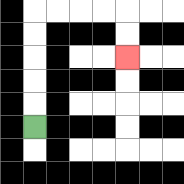{'start': '[1, 5]', 'end': '[5, 2]', 'path_directions': 'U,U,U,U,U,R,R,R,R,D,D', 'path_coordinates': '[[1, 5], [1, 4], [1, 3], [1, 2], [1, 1], [1, 0], [2, 0], [3, 0], [4, 0], [5, 0], [5, 1], [5, 2]]'}